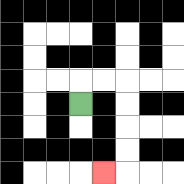{'start': '[3, 4]', 'end': '[4, 7]', 'path_directions': 'U,R,R,D,D,D,D,L', 'path_coordinates': '[[3, 4], [3, 3], [4, 3], [5, 3], [5, 4], [5, 5], [5, 6], [5, 7], [4, 7]]'}